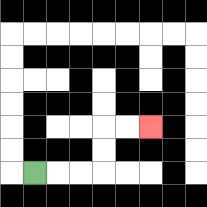{'start': '[1, 7]', 'end': '[6, 5]', 'path_directions': 'R,R,R,U,U,R,R', 'path_coordinates': '[[1, 7], [2, 7], [3, 7], [4, 7], [4, 6], [4, 5], [5, 5], [6, 5]]'}